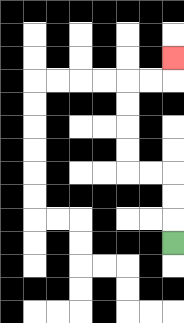{'start': '[7, 10]', 'end': '[7, 2]', 'path_directions': 'U,U,U,L,L,U,U,U,U,R,R,U', 'path_coordinates': '[[7, 10], [7, 9], [7, 8], [7, 7], [6, 7], [5, 7], [5, 6], [5, 5], [5, 4], [5, 3], [6, 3], [7, 3], [7, 2]]'}